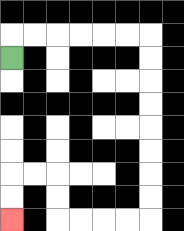{'start': '[0, 2]', 'end': '[0, 9]', 'path_directions': 'U,R,R,R,R,R,R,D,D,D,D,D,D,D,D,L,L,L,L,U,U,L,L,D,D', 'path_coordinates': '[[0, 2], [0, 1], [1, 1], [2, 1], [3, 1], [4, 1], [5, 1], [6, 1], [6, 2], [6, 3], [6, 4], [6, 5], [6, 6], [6, 7], [6, 8], [6, 9], [5, 9], [4, 9], [3, 9], [2, 9], [2, 8], [2, 7], [1, 7], [0, 7], [0, 8], [0, 9]]'}